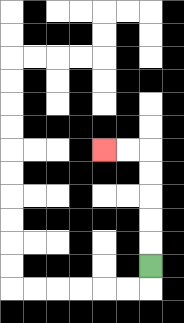{'start': '[6, 11]', 'end': '[4, 6]', 'path_directions': 'U,U,U,U,U,L,L', 'path_coordinates': '[[6, 11], [6, 10], [6, 9], [6, 8], [6, 7], [6, 6], [5, 6], [4, 6]]'}